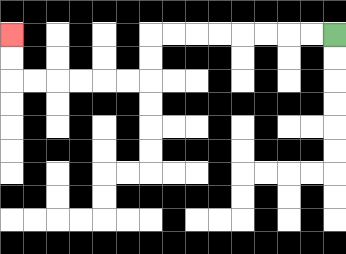{'start': '[14, 1]', 'end': '[0, 1]', 'path_directions': 'L,L,L,L,L,L,L,L,D,D,L,L,L,L,L,L,U,U', 'path_coordinates': '[[14, 1], [13, 1], [12, 1], [11, 1], [10, 1], [9, 1], [8, 1], [7, 1], [6, 1], [6, 2], [6, 3], [5, 3], [4, 3], [3, 3], [2, 3], [1, 3], [0, 3], [0, 2], [0, 1]]'}